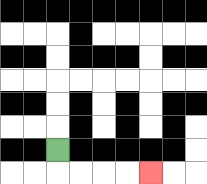{'start': '[2, 6]', 'end': '[6, 7]', 'path_directions': 'D,R,R,R,R', 'path_coordinates': '[[2, 6], [2, 7], [3, 7], [4, 7], [5, 7], [6, 7]]'}